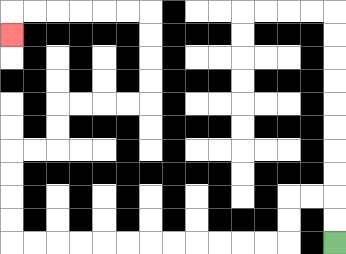{'start': '[14, 10]', 'end': '[0, 1]', 'path_directions': 'U,U,L,L,D,D,L,L,L,L,L,L,L,L,L,L,L,L,U,U,U,U,R,R,U,U,R,R,R,R,U,U,U,U,L,L,L,L,L,L,D', 'path_coordinates': '[[14, 10], [14, 9], [14, 8], [13, 8], [12, 8], [12, 9], [12, 10], [11, 10], [10, 10], [9, 10], [8, 10], [7, 10], [6, 10], [5, 10], [4, 10], [3, 10], [2, 10], [1, 10], [0, 10], [0, 9], [0, 8], [0, 7], [0, 6], [1, 6], [2, 6], [2, 5], [2, 4], [3, 4], [4, 4], [5, 4], [6, 4], [6, 3], [6, 2], [6, 1], [6, 0], [5, 0], [4, 0], [3, 0], [2, 0], [1, 0], [0, 0], [0, 1]]'}